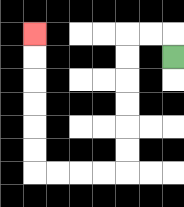{'start': '[7, 2]', 'end': '[1, 1]', 'path_directions': 'U,L,L,D,D,D,D,D,D,L,L,L,L,U,U,U,U,U,U', 'path_coordinates': '[[7, 2], [7, 1], [6, 1], [5, 1], [5, 2], [5, 3], [5, 4], [5, 5], [5, 6], [5, 7], [4, 7], [3, 7], [2, 7], [1, 7], [1, 6], [1, 5], [1, 4], [1, 3], [1, 2], [1, 1]]'}